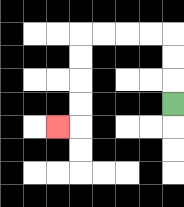{'start': '[7, 4]', 'end': '[2, 5]', 'path_directions': 'U,U,U,L,L,L,L,D,D,D,D,L', 'path_coordinates': '[[7, 4], [7, 3], [7, 2], [7, 1], [6, 1], [5, 1], [4, 1], [3, 1], [3, 2], [3, 3], [3, 4], [3, 5], [2, 5]]'}